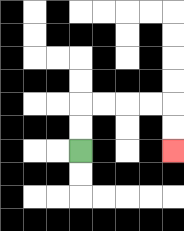{'start': '[3, 6]', 'end': '[7, 6]', 'path_directions': 'U,U,R,R,R,R,D,D', 'path_coordinates': '[[3, 6], [3, 5], [3, 4], [4, 4], [5, 4], [6, 4], [7, 4], [7, 5], [7, 6]]'}